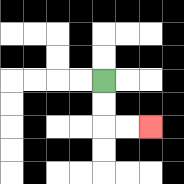{'start': '[4, 3]', 'end': '[6, 5]', 'path_directions': 'D,D,R,R', 'path_coordinates': '[[4, 3], [4, 4], [4, 5], [5, 5], [6, 5]]'}